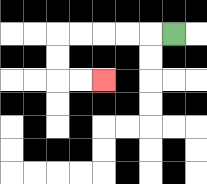{'start': '[7, 1]', 'end': '[4, 3]', 'path_directions': 'L,L,L,L,L,D,D,R,R', 'path_coordinates': '[[7, 1], [6, 1], [5, 1], [4, 1], [3, 1], [2, 1], [2, 2], [2, 3], [3, 3], [4, 3]]'}